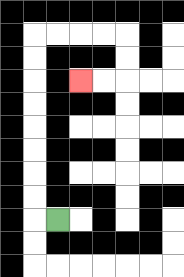{'start': '[2, 9]', 'end': '[3, 3]', 'path_directions': 'L,U,U,U,U,U,U,U,U,R,R,R,R,D,D,L,L', 'path_coordinates': '[[2, 9], [1, 9], [1, 8], [1, 7], [1, 6], [1, 5], [1, 4], [1, 3], [1, 2], [1, 1], [2, 1], [3, 1], [4, 1], [5, 1], [5, 2], [5, 3], [4, 3], [3, 3]]'}